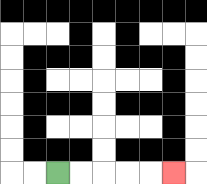{'start': '[2, 7]', 'end': '[7, 7]', 'path_directions': 'R,R,R,R,R', 'path_coordinates': '[[2, 7], [3, 7], [4, 7], [5, 7], [6, 7], [7, 7]]'}